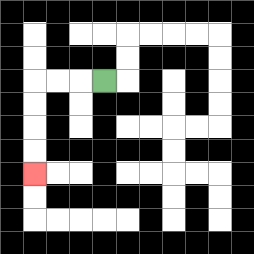{'start': '[4, 3]', 'end': '[1, 7]', 'path_directions': 'L,L,L,D,D,D,D', 'path_coordinates': '[[4, 3], [3, 3], [2, 3], [1, 3], [1, 4], [1, 5], [1, 6], [1, 7]]'}